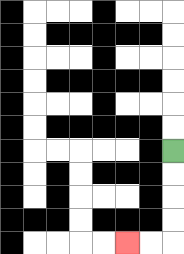{'start': '[7, 6]', 'end': '[5, 10]', 'path_directions': 'D,D,D,D,L,L', 'path_coordinates': '[[7, 6], [7, 7], [7, 8], [7, 9], [7, 10], [6, 10], [5, 10]]'}